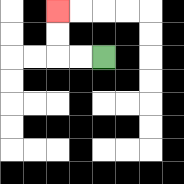{'start': '[4, 2]', 'end': '[2, 0]', 'path_directions': 'L,L,U,U', 'path_coordinates': '[[4, 2], [3, 2], [2, 2], [2, 1], [2, 0]]'}